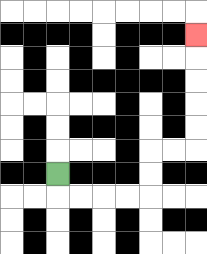{'start': '[2, 7]', 'end': '[8, 1]', 'path_directions': 'D,R,R,R,R,U,U,R,R,U,U,U,U,U', 'path_coordinates': '[[2, 7], [2, 8], [3, 8], [4, 8], [5, 8], [6, 8], [6, 7], [6, 6], [7, 6], [8, 6], [8, 5], [8, 4], [8, 3], [8, 2], [8, 1]]'}